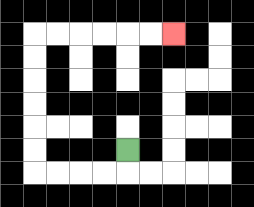{'start': '[5, 6]', 'end': '[7, 1]', 'path_directions': 'D,L,L,L,L,U,U,U,U,U,U,R,R,R,R,R,R', 'path_coordinates': '[[5, 6], [5, 7], [4, 7], [3, 7], [2, 7], [1, 7], [1, 6], [1, 5], [1, 4], [1, 3], [1, 2], [1, 1], [2, 1], [3, 1], [4, 1], [5, 1], [6, 1], [7, 1]]'}